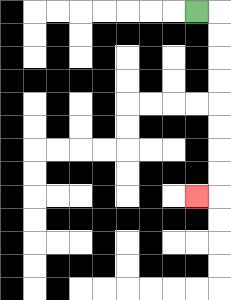{'start': '[8, 0]', 'end': '[8, 8]', 'path_directions': 'R,D,D,D,D,D,D,D,D,L', 'path_coordinates': '[[8, 0], [9, 0], [9, 1], [9, 2], [9, 3], [9, 4], [9, 5], [9, 6], [9, 7], [9, 8], [8, 8]]'}